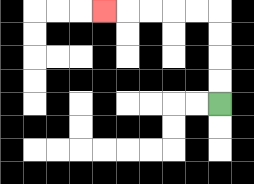{'start': '[9, 4]', 'end': '[4, 0]', 'path_directions': 'U,U,U,U,L,L,L,L,L', 'path_coordinates': '[[9, 4], [9, 3], [9, 2], [9, 1], [9, 0], [8, 0], [7, 0], [6, 0], [5, 0], [4, 0]]'}